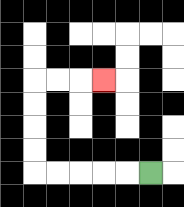{'start': '[6, 7]', 'end': '[4, 3]', 'path_directions': 'L,L,L,L,L,U,U,U,U,R,R,R', 'path_coordinates': '[[6, 7], [5, 7], [4, 7], [3, 7], [2, 7], [1, 7], [1, 6], [1, 5], [1, 4], [1, 3], [2, 3], [3, 3], [4, 3]]'}